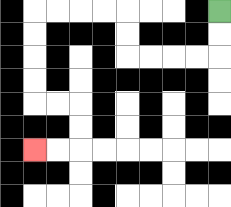{'start': '[9, 0]', 'end': '[1, 6]', 'path_directions': 'D,D,L,L,L,L,U,U,L,L,L,L,D,D,D,D,R,R,D,D,L,L', 'path_coordinates': '[[9, 0], [9, 1], [9, 2], [8, 2], [7, 2], [6, 2], [5, 2], [5, 1], [5, 0], [4, 0], [3, 0], [2, 0], [1, 0], [1, 1], [1, 2], [1, 3], [1, 4], [2, 4], [3, 4], [3, 5], [3, 6], [2, 6], [1, 6]]'}